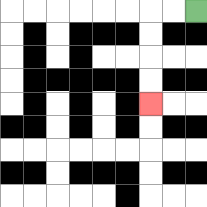{'start': '[8, 0]', 'end': '[6, 4]', 'path_directions': 'L,L,D,D,D,D', 'path_coordinates': '[[8, 0], [7, 0], [6, 0], [6, 1], [6, 2], [6, 3], [6, 4]]'}